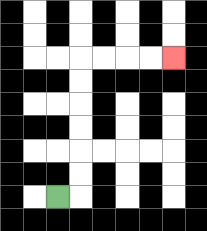{'start': '[2, 8]', 'end': '[7, 2]', 'path_directions': 'R,U,U,U,U,U,U,R,R,R,R', 'path_coordinates': '[[2, 8], [3, 8], [3, 7], [3, 6], [3, 5], [3, 4], [3, 3], [3, 2], [4, 2], [5, 2], [6, 2], [7, 2]]'}